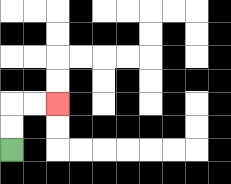{'start': '[0, 6]', 'end': '[2, 4]', 'path_directions': 'U,U,R,R', 'path_coordinates': '[[0, 6], [0, 5], [0, 4], [1, 4], [2, 4]]'}